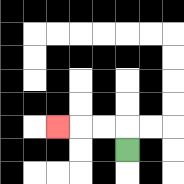{'start': '[5, 6]', 'end': '[2, 5]', 'path_directions': 'U,L,L,L', 'path_coordinates': '[[5, 6], [5, 5], [4, 5], [3, 5], [2, 5]]'}